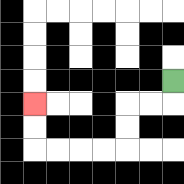{'start': '[7, 3]', 'end': '[1, 4]', 'path_directions': 'D,L,L,D,D,L,L,L,L,U,U', 'path_coordinates': '[[7, 3], [7, 4], [6, 4], [5, 4], [5, 5], [5, 6], [4, 6], [3, 6], [2, 6], [1, 6], [1, 5], [1, 4]]'}